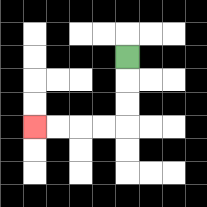{'start': '[5, 2]', 'end': '[1, 5]', 'path_directions': 'D,D,D,L,L,L,L', 'path_coordinates': '[[5, 2], [5, 3], [5, 4], [5, 5], [4, 5], [3, 5], [2, 5], [1, 5]]'}